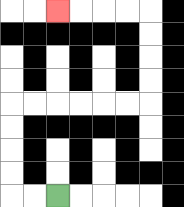{'start': '[2, 8]', 'end': '[2, 0]', 'path_directions': 'L,L,U,U,U,U,R,R,R,R,R,R,U,U,U,U,L,L,L,L', 'path_coordinates': '[[2, 8], [1, 8], [0, 8], [0, 7], [0, 6], [0, 5], [0, 4], [1, 4], [2, 4], [3, 4], [4, 4], [5, 4], [6, 4], [6, 3], [6, 2], [6, 1], [6, 0], [5, 0], [4, 0], [3, 0], [2, 0]]'}